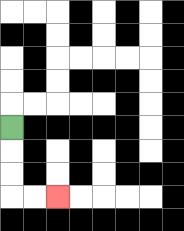{'start': '[0, 5]', 'end': '[2, 8]', 'path_directions': 'D,D,D,R,R', 'path_coordinates': '[[0, 5], [0, 6], [0, 7], [0, 8], [1, 8], [2, 8]]'}